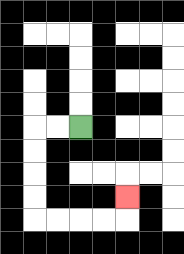{'start': '[3, 5]', 'end': '[5, 8]', 'path_directions': 'L,L,D,D,D,D,R,R,R,R,U', 'path_coordinates': '[[3, 5], [2, 5], [1, 5], [1, 6], [1, 7], [1, 8], [1, 9], [2, 9], [3, 9], [4, 9], [5, 9], [5, 8]]'}